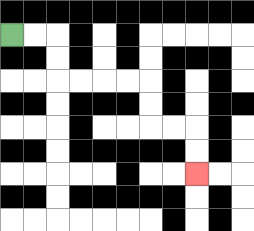{'start': '[0, 1]', 'end': '[8, 7]', 'path_directions': 'R,R,D,D,R,R,R,R,D,D,R,R,D,D', 'path_coordinates': '[[0, 1], [1, 1], [2, 1], [2, 2], [2, 3], [3, 3], [4, 3], [5, 3], [6, 3], [6, 4], [6, 5], [7, 5], [8, 5], [8, 6], [8, 7]]'}